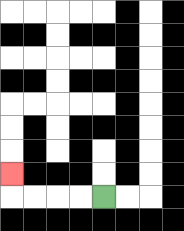{'start': '[4, 8]', 'end': '[0, 7]', 'path_directions': 'L,L,L,L,U', 'path_coordinates': '[[4, 8], [3, 8], [2, 8], [1, 8], [0, 8], [0, 7]]'}